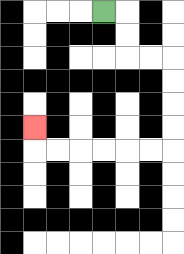{'start': '[4, 0]', 'end': '[1, 5]', 'path_directions': 'R,D,D,R,R,D,D,D,D,L,L,L,L,L,L,U', 'path_coordinates': '[[4, 0], [5, 0], [5, 1], [5, 2], [6, 2], [7, 2], [7, 3], [7, 4], [7, 5], [7, 6], [6, 6], [5, 6], [4, 6], [3, 6], [2, 6], [1, 6], [1, 5]]'}